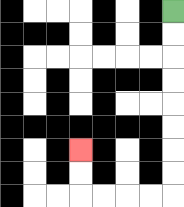{'start': '[7, 0]', 'end': '[3, 6]', 'path_directions': 'D,D,D,D,D,D,D,D,L,L,L,L,U,U', 'path_coordinates': '[[7, 0], [7, 1], [7, 2], [7, 3], [7, 4], [7, 5], [7, 6], [7, 7], [7, 8], [6, 8], [5, 8], [4, 8], [3, 8], [3, 7], [3, 6]]'}